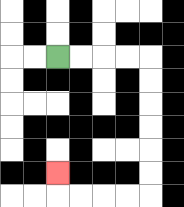{'start': '[2, 2]', 'end': '[2, 7]', 'path_directions': 'R,R,R,R,D,D,D,D,D,D,L,L,L,L,U', 'path_coordinates': '[[2, 2], [3, 2], [4, 2], [5, 2], [6, 2], [6, 3], [6, 4], [6, 5], [6, 6], [6, 7], [6, 8], [5, 8], [4, 8], [3, 8], [2, 8], [2, 7]]'}